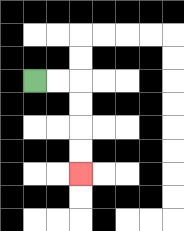{'start': '[1, 3]', 'end': '[3, 7]', 'path_directions': 'R,R,D,D,D,D', 'path_coordinates': '[[1, 3], [2, 3], [3, 3], [3, 4], [3, 5], [3, 6], [3, 7]]'}